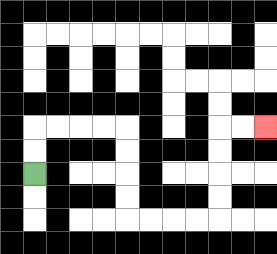{'start': '[1, 7]', 'end': '[11, 5]', 'path_directions': 'U,U,R,R,R,R,D,D,D,D,R,R,R,R,U,U,U,U,R,R', 'path_coordinates': '[[1, 7], [1, 6], [1, 5], [2, 5], [3, 5], [4, 5], [5, 5], [5, 6], [5, 7], [5, 8], [5, 9], [6, 9], [7, 9], [8, 9], [9, 9], [9, 8], [9, 7], [9, 6], [9, 5], [10, 5], [11, 5]]'}